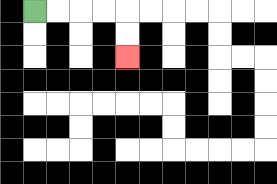{'start': '[1, 0]', 'end': '[5, 2]', 'path_directions': 'R,R,R,R,D,D', 'path_coordinates': '[[1, 0], [2, 0], [3, 0], [4, 0], [5, 0], [5, 1], [5, 2]]'}